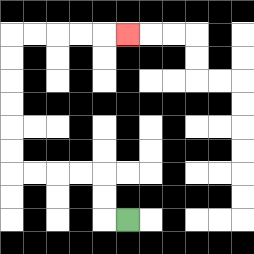{'start': '[5, 9]', 'end': '[5, 1]', 'path_directions': 'L,U,U,L,L,L,L,U,U,U,U,U,U,R,R,R,R,R', 'path_coordinates': '[[5, 9], [4, 9], [4, 8], [4, 7], [3, 7], [2, 7], [1, 7], [0, 7], [0, 6], [0, 5], [0, 4], [0, 3], [0, 2], [0, 1], [1, 1], [2, 1], [3, 1], [4, 1], [5, 1]]'}